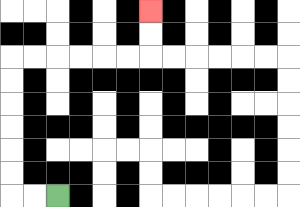{'start': '[2, 8]', 'end': '[6, 0]', 'path_directions': 'L,L,U,U,U,U,U,U,R,R,R,R,R,R,U,U', 'path_coordinates': '[[2, 8], [1, 8], [0, 8], [0, 7], [0, 6], [0, 5], [0, 4], [0, 3], [0, 2], [1, 2], [2, 2], [3, 2], [4, 2], [5, 2], [6, 2], [6, 1], [6, 0]]'}